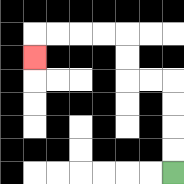{'start': '[7, 7]', 'end': '[1, 2]', 'path_directions': 'U,U,U,U,L,L,U,U,L,L,L,L,D', 'path_coordinates': '[[7, 7], [7, 6], [7, 5], [7, 4], [7, 3], [6, 3], [5, 3], [5, 2], [5, 1], [4, 1], [3, 1], [2, 1], [1, 1], [1, 2]]'}